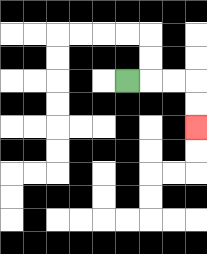{'start': '[5, 3]', 'end': '[8, 5]', 'path_directions': 'R,R,R,D,D', 'path_coordinates': '[[5, 3], [6, 3], [7, 3], [8, 3], [8, 4], [8, 5]]'}